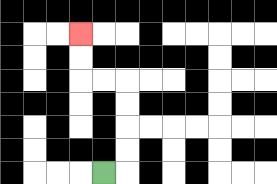{'start': '[4, 7]', 'end': '[3, 1]', 'path_directions': 'R,U,U,U,U,L,L,U,U', 'path_coordinates': '[[4, 7], [5, 7], [5, 6], [5, 5], [5, 4], [5, 3], [4, 3], [3, 3], [3, 2], [3, 1]]'}